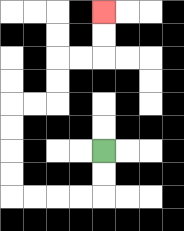{'start': '[4, 6]', 'end': '[4, 0]', 'path_directions': 'D,D,L,L,L,L,U,U,U,U,R,R,U,U,R,R,U,U', 'path_coordinates': '[[4, 6], [4, 7], [4, 8], [3, 8], [2, 8], [1, 8], [0, 8], [0, 7], [0, 6], [0, 5], [0, 4], [1, 4], [2, 4], [2, 3], [2, 2], [3, 2], [4, 2], [4, 1], [4, 0]]'}